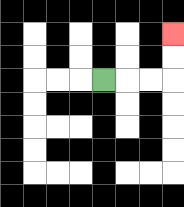{'start': '[4, 3]', 'end': '[7, 1]', 'path_directions': 'R,R,R,U,U', 'path_coordinates': '[[4, 3], [5, 3], [6, 3], [7, 3], [7, 2], [7, 1]]'}